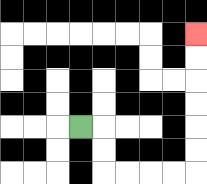{'start': '[3, 5]', 'end': '[8, 1]', 'path_directions': 'R,D,D,R,R,R,R,U,U,U,U,U,U', 'path_coordinates': '[[3, 5], [4, 5], [4, 6], [4, 7], [5, 7], [6, 7], [7, 7], [8, 7], [8, 6], [8, 5], [8, 4], [8, 3], [8, 2], [8, 1]]'}